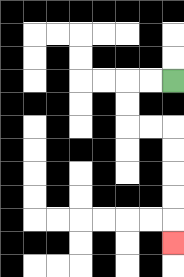{'start': '[7, 3]', 'end': '[7, 10]', 'path_directions': 'L,L,D,D,R,R,D,D,D,D,D', 'path_coordinates': '[[7, 3], [6, 3], [5, 3], [5, 4], [5, 5], [6, 5], [7, 5], [7, 6], [7, 7], [7, 8], [7, 9], [7, 10]]'}